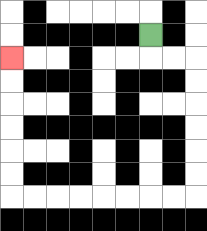{'start': '[6, 1]', 'end': '[0, 2]', 'path_directions': 'D,R,R,D,D,D,D,D,D,L,L,L,L,L,L,L,L,U,U,U,U,U,U', 'path_coordinates': '[[6, 1], [6, 2], [7, 2], [8, 2], [8, 3], [8, 4], [8, 5], [8, 6], [8, 7], [8, 8], [7, 8], [6, 8], [5, 8], [4, 8], [3, 8], [2, 8], [1, 8], [0, 8], [0, 7], [0, 6], [0, 5], [0, 4], [0, 3], [0, 2]]'}